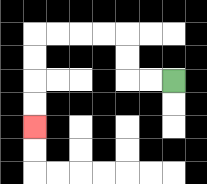{'start': '[7, 3]', 'end': '[1, 5]', 'path_directions': 'L,L,U,U,L,L,L,L,D,D,D,D', 'path_coordinates': '[[7, 3], [6, 3], [5, 3], [5, 2], [5, 1], [4, 1], [3, 1], [2, 1], [1, 1], [1, 2], [1, 3], [1, 4], [1, 5]]'}